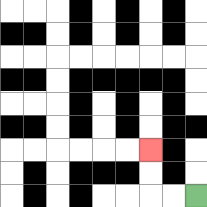{'start': '[8, 8]', 'end': '[6, 6]', 'path_directions': 'L,L,U,U', 'path_coordinates': '[[8, 8], [7, 8], [6, 8], [6, 7], [6, 6]]'}